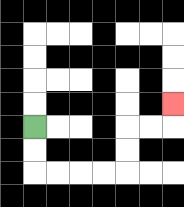{'start': '[1, 5]', 'end': '[7, 4]', 'path_directions': 'D,D,R,R,R,R,U,U,R,R,U', 'path_coordinates': '[[1, 5], [1, 6], [1, 7], [2, 7], [3, 7], [4, 7], [5, 7], [5, 6], [5, 5], [6, 5], [7, 5], [7, 4]]'}